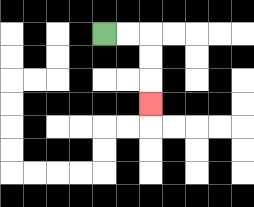{'start': '[4, 1]', 'end': '[6, 4]', 'path_directions': 'R,R,D,D,D', 'path_coordinates': '[[4, 1], [5, 1], [6, 1], [6, 2], [6, 3], [6, 4]]'}